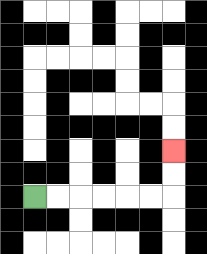{'start': '[1, 8]', 'end': '[7, 6]', 'path_directions': 'R,R,R,R,R,R,U,U', 'path_coordinates': '[[1, 8], [2, 8], [3, 8], [4, 8], [5, 8], [6, 8], [7, 8], [7, 7], [7, 6]]'}